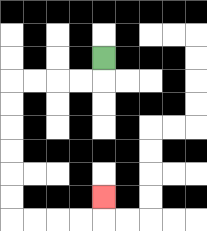{'start': '[4, 2]', 'end': '[4, 8]', 'path_directions': 'D,L,L,L,L,D,D,D,D,D,D,R,R,R,R,U', 'path_coordinates': '[[4, 2], [4, 3], [3, 3], [2, 3], [1, 3], [0, 3], [0, 4], [0, 5], [0, 6], [0, 7], [0, 8], [0, 9], [1, 9], [2, 9], [3, 9], [4, 9], [4, 8]]'}